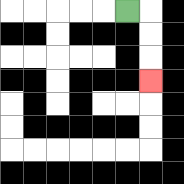{'start': '[5, 0]', 'end': '[6, 3]', 'path_directions': 'R,D,D,D', 'path_coordinates': '[[5, 0], [6, 0], [6, 1], [6, 2], [6, 3]]'}